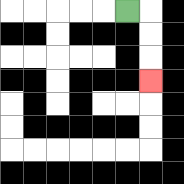{'start': '[5, 0]', 'end': '[6, 3]', 'path_directions': 'R,D,D,D', 'path_coordinates': '[[5, 0], [6, 0], [6, 1], [6, 2], [6, 3]]'}